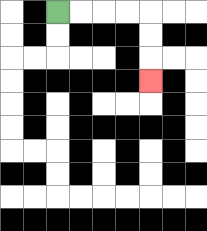{'start': '[2, 0]', 'end': '[6, 3]', 'path_directions': 'R,R,R,R,D,D,D', 'path_coordinates': '[[2, 0], [3, 0], [4, 0], [5, 0], [6, 0], [6, 1], [6, 2], [6, 3]]'}